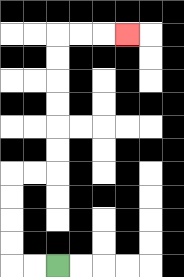{'start': '[2, 11]', 'end': '[5, 1]', 'path_directions': 'L,L,U,U,U,U,R,R,U,U,U,U,U,U,R,R,R', 'path_coordinates': '[[2, 11], [1, 11], [0, 11], [0, 10], [0, 9], [0, 8], [0, 7], [1, 7], [2, 7], [2, 6], [2, 5], [2, 4], [2, 3], [2, 2], [2, 1], [3, 1], [4, 1], [5, 1]]'}